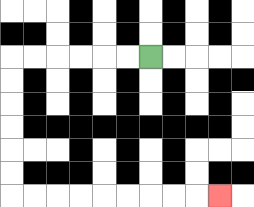{'start': '[6, 2]', 'end': '[9, 8]', 'path_directions': 'L,L,L,L,L,L,D,D,D,D,D,D,R,R,R,R,R,R,R,R,R', 'path_coordinates': '[[6, 2], [5, 2], [4, 2], [3, 2], [2, 2], [1, 2], [0, 2], [0, 3], [0, 4], [0, 5], [0, 6], [0, 7], [0, 8], [1, 8], [2, 8], [3, 8], [4, 8], [5, 8], [6, 8], [7, 8], [8, 8], [9, 8]]'}